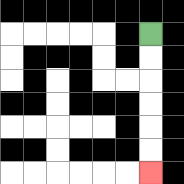{'start': '[6, 1]', 'end': '[6, 7]', 'path_directions': 'D,D,D,D,D,D', 'path_coordinates': '[[6, 1], [6, 2], [6, 3], [6, 4], [6, 5], [6, 6], [6, 7]]'}